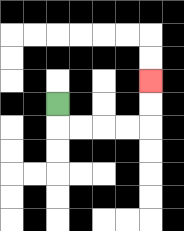{'start': '[2, 4]', 'end': '[6, 3]', 'path_directions': 'D,R,R,R,R,U,U', 'path_coordinates': '[[2, 4], [2, 5], [3, 5], [4, 5], [5, 5], [6, 5], [6, 4], [6, 3]]'}